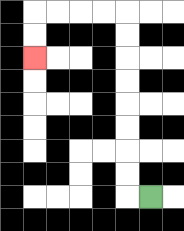{'start': '[6, 8]', 'end': '[1, 2]', 'path_directions': 'L,U,U,U,U,U,U,U,U,L,L,L,L,D,D', 'path_coordinates': '[[6, 8], [5, 8], [5, 7], [5, 6], [5, 5], [5, 4], [5, 3], [5, 2], [5, 1], [5, 0], [4, 0], [3, 0], [2, 0], [1, 0], [1, 1], [1, 2]]'}